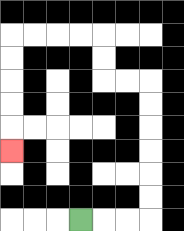{'start': '[3, 9]', 'end': '[0, 6]', 'path_directions': 'R,R,R,U,U,U,U,U,U,L,L,U,U,L,L,L,L,D,D,D,D,D', 'path_coordinates': '[[3, 9], [4, 9], [5, 9], [6, 9], [6, 8], [6, 7], [6, 6], [6, 5], [6, 4], [6, 3], [5, 3], [4, 3], [4, 2], [4, 1], [3, 1], [2, 1], [1, 1], [0, 1], [0, 2], [0, 3], [0, 4], [0, 5], [0, 6]]'}